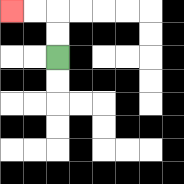{'start': '[2, 2]', 'end': '[0, 0]', 'path_directions': 'U,U,L,L', 'path_coordinates': '[[2, 2], [2, 1], [2, 0], [1, 0], [0, 0]]'}